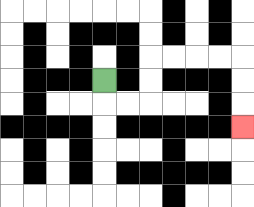{'start': '[4, 3]', 'end': '[10, 5]', 'path_directions': 'D,R,R,U,U,R,R,R,R,D,D,D', 'path_coordinates': '[[4, 3], [4, 4], [5, 4], [6, 4], [6, 3], [6, 2], [7, 2], [8, 2], [9, 2], [10, 2], [10, 3], [10, 4], [10, 5]]'}